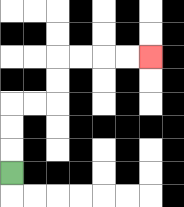{'start': '[0, 7]', 'end': '[6, 2]', 'path_directions': 'U,U,U,R,R,U,U,R,R,R,R', 'path_coordinates': '[[0, 7], [0, 6], [0, 5], [0, 4], [1, 4], [2, 4], [2, 3], [2, 2], [3, 2], [4, 2], [5, 2], [6, 2]]'}